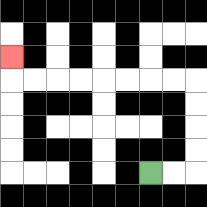{'start': '[6, 7]', 'end': '[0, 2]', 'path_directions': 'R,R,U,U,U,U,L,L,L,L,L,L,L,L,U', 'path_coordinates': '[[6, 7], [7, 7], [8, 7], [8, 6], [8, 5], [8, 4], [8, 3], [7, 3], [6, 3], [5, 3], [4, 3], [3, 3], [2, 3], [1, 3], [0, 3], [0, 2]]'}